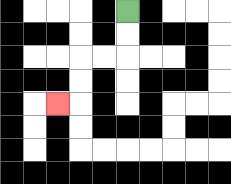{'start': '[5, 0]', 'end': '[2, 4]', 'path_directions': 'D,D,L,L,D,D,L', 'path_coordinates': '[[5, 0], [5, 1], [5, 2], [4, 2], [3, 2], [3, 3], [3, 4], [2, 4]]'}